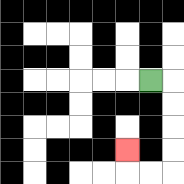{'start': '[6, 3]', 'end': '[5, 6]', 'path_directions': 'R,D,D,D,D,L,L,U', 'path_coordinates': '[[6, 3], [7, 3], [7, 4], [7, 5], [7, 6], [7, 7], [6, 7], [5, 7], [5, 6]]'}